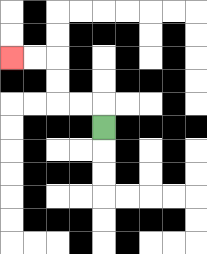{'start': '[4, 5]', 'end': '[0, 2]', 'path_directions': 'U,L,L,U,U,L,L', 'path_coordinates': '[[4, 5], [4, 4], [3, 4], [2, 4], [2, 3], [2, 2], [1, 2], [0, 2]]'}